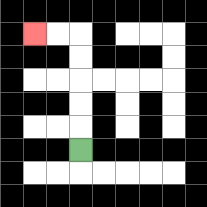{'start': '[3, 6]', 'end': '[1, 1]', 'path_directions': 'U,U,U,U,U,L,L', 'path_coordinates': '[[3, 6], [3, 5], [3, 4], [3, 3], [3, 2], [3, 1], [2, 1], [1, 1]]'}